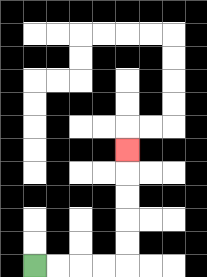{'start': '[1, 11]', 'end': '[5, 6]', 'path_directions': 'R,R,R,R,U,U,U,U,U', 'path_coordinates': '[[1, 11], [2, 11], [3, 11], [4, 11], [5, 11], [5, 10], [5, 9], [5, 8], [5, 7], [5, 6]]'}